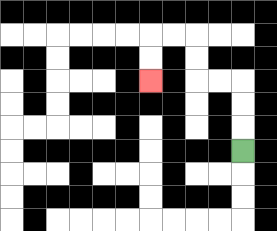{'start': '[10, 6]', 'end': '[6, 3]', 'path_directions': 'U,U,U,L,L,U,U,L,L,D,D', 'path_coordinates': '[[10, 6], [10, 5], [10, 4], [10, 3], [9, 3], [8, 3], [8, 2], [8, 1], [7, 1], [6, 1], [6, 2], [6, 3]]'}